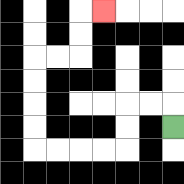{'start': '[7, 5]', 'end': '[4, 0]', 'path_directions': 'U,L,L,D,D,L,L,L,L,U,U,U,U,R,R,U,U,R', 'path_coordinates': '[[7, 5], [7, 4], [6, 4], [5, 4], [5, 5], [5, 6], [4, 6], [3, 6], [2, 6], [1, 6], [1, 5], [1, 4], [1, 3], [1, 2], [2, 2], [3, 2], [3, 1], [3, 0], [4, 0]]'}